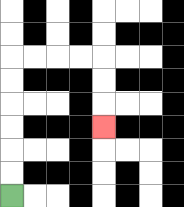{'start': '[0, 8]', 'end': '[4, 5]', 'path_directions': 'U,U,U,U,U,U,R,R,R,R,D,D,D', 'path_coordinates': '[[0, 8], [0, 7], [0, 6], [0, 5], [0, 4], [0, 3], [0, 2], [1, 2], [2, 2], [3, 2], [4, 2], [4, 3], [4, 4], [4, 5]]'}